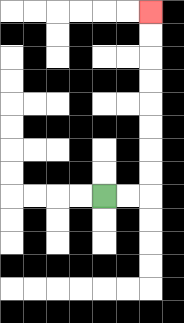{'start': '[4, 8]', 'end': '[6, 0]', 'path_directions': 'R,R,U,U,U,U,U,U,U,U', 'path_coordinates': '[[4, 8], [5, 8], [6, 8], [6, 7], [6, 6], [6, 5], [6, 4], [6, 3], [6, 2], [6, 1], [6, 0]]'}